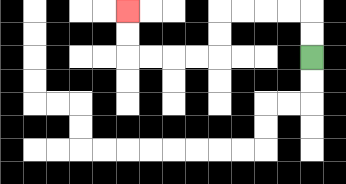{'start': '[13, 2]', 'end': '[5, 0]', 'path_directions': 'U,U,L,L,L,L,D,D,L,L,L,L,U,U', 'path_coordinates': '[[13, 2], [13, 1], [13, 0], [12, 0], [11, 0], [10, 0], [9, 0], [9, 1], [9, 2], [8, 2], [7, 2], [6, 2], [5, 2], [5, 1], [5, 0]]'}